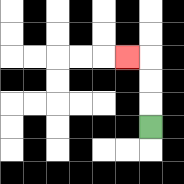{'start': '[6, 5]', 'end': '[5, 2]', 'path_directions': 'U,U,U,L', 'path_coordinates': '[[6, 5], [6, 4], [6, 3], [6, 2], [5, 2]]'}